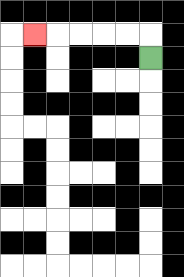{'start': '[6, 2]', 'end': '[1, 1]', 'path_directions': 'U,L,L,L,L,L', 'path_coordinates': '[[6, 2], [6, 1], [5, 1], [4, 1], [3, 1], [2, 1], [1, 1]]'}